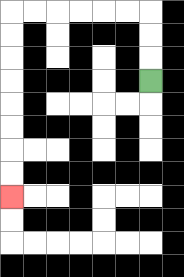{'start': '[6, 3]', 'end': '[0, 8]', 'path_directions': 'U,U,U,L,L,L,L,L,L,D,D,D,D,D,D,D,D', 'path_coordinates': '[[6, 3], [6, 2], [6, 1], [6, 0], [5, 0], [4, 0], [3, 0], [2, 0], [1, 0], [0, 0], [0, 1], [0, 2], [0, 3], [0, 4], [0, 5], [0, 6], [0, 7], [0, 8]]'}